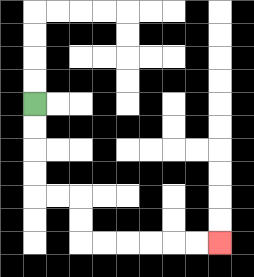{'start': '[1, 4]', 'end': '[9, 10]', 'path_directions': 'D,D,D,D,R,R,D,D,R,R,R,R,R,R', 'path_coordinates': '[[1, 4], [1, 5], [1, 6], [1, 7], [1, 8], [2, 8], [3, 8], [3, 9], [3, 10], [4, 10], [5, 10], [6, 10], [7, 10], [8, 10], [9, 10]]'}